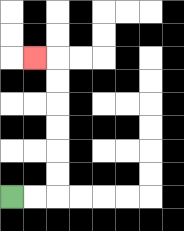{'start': '[0, 8]', 'end': '[1, 2]', 'path_directions': 'R,R,U,U,U,U,U,U,L', 'path_coordinates': '[[0, 8], [1, 8], [2, 8], [2, 7], [2, 6], [2, 5], [2, 4], [2, 3], [2, 2], [1, 2]]'}